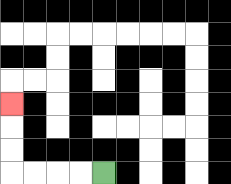{'start': '[4, 7]', 'end': '[0, 4]', 'path_directions': 'L,L,L,L,U,U,U', 'path_coordinates': '[[4, 7], [3, 7], [2, 7], [1, 7], [0, 7], [0, 6], [0, 5], [0, 4]]'}